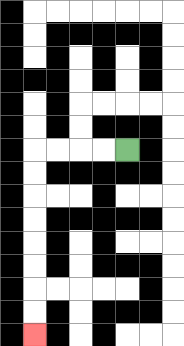{'start': '[5, 6]', 'end': '[1, 14]', 'path_directions': 'L,L,L,L,D,D,D,D,D,D,D,D', 'path_coordinates': '[[5, 6], [4, 6], [3, 6], [2, 6], [1, 6], [1, 7], [1, 8], [1, 9], [1, 10], [1, 11], [1, 12], [1, 13], [1, 14]]'}